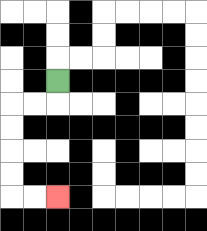{'start': '[2, 3]', 'end': '[2, 8]', 'path_directions': 'D,L,L,D,D,D,D,R,R', 'path_coordinates': '[[2, 3], [2, 4], [1, 4], [0, 4], [0, 5], [0, 6], [0, 7], [0, 8], [1, 8], [2, 8]]'}